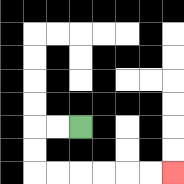{'start': '[3, 5]', 'end': '[7, 7]', 'path_directions': 'L,L,D,D,R,R,R,R,R,R', 'path_coordinates': '[[3, 5], [2, 5], [1, 5], [1, 6], [1, 7], [2, 7], [3, 7], [4, 7], [5, 7], [6, 7], [7, 7]]'}